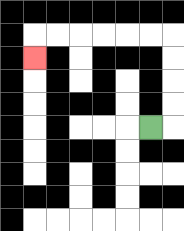{'start': '[6, 5]', 'end': '[1, 2]', 'path_directions': 'R,U,U,U,U,L,L,L,L,L,L,D', 'path_coordinates': '[[6, 5], [7, 5], [7, 4], [7, 3], [7, 2], [7, 1], [6, 1], [5, 1], [4, 1], [3, 1], [2, 1], [1, 1], [1, 2]]'}